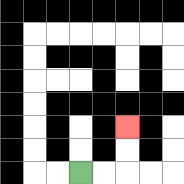{'start': '[3, 7]', 'end': '[5, 5]', 'path_directions': 'R,R,U,U', 'path_coordinates': '[[3, 7], [4, 7], [5, 7], [5, 6], [5, 5]]'}